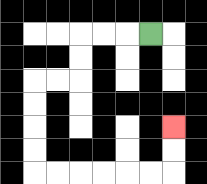{'start': '[6, 1]', 'end': '[7, 5]', 'path_directions': 'L,L,L,D,D,L,L,D,D,D,D,R,R,R,R,R,R,U,U', 'path_coordinates': '[[6, 1], [5, 1], [4, 1], [3, 1], [3, 2], [3, 3], [2, 3], [1, 3], [1, 4], [1, 5], [1, 6], [1, 7], [2, 7], [3, 7], [4, 7], [5, 7], [6, 7], [7, 7], [7, 6], [7, 5]]'}